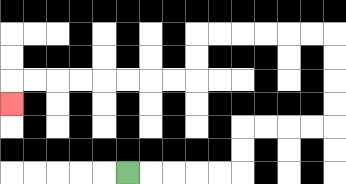{'start': '[5, 7]', 'end': '[0, 4]', 'path_directions': 'R,R,R,R,R,U,U,R,R,R,R,U,U,U,U,L,L,L,L,L,L,D,D,L,L,L,L,L,L,L,L,D', 'path_coordinates': '[[5, 7], [6, 7], [7, 7], [8, 7], [9, 7], [10, 7], [10, 6], [10, 5], [11, 5], [12, 5], [13, 5], [14, 5], [14, 4], [14, 3], [14, 2], [14, 1], [13, 1], [12, 1], [11, 1], [10, 1], [9, 1], [8, 1], [8, 2], [8, 3], [7, 3], [6, 3], [5, 3], [4, 3], [3, 3], [2, 3], [1, 3], [0, 3], [0, 4]]'}